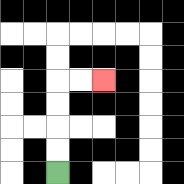{'start': '[2, 7]', 'end': '[4, 3]', 'path_directions': 'U,U,U,U,R,R', 'path_coordinates': '[[2, 7], [2, 6], [2, 5], [2, 4], [2, 3], [3, 3], [4, 3]]'}